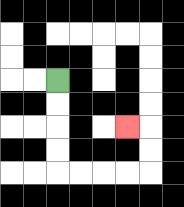{'start': '[2, 3]', 'end': '[5, 5]', 'path_directions': 'D,D,D,D,R,R,R,R,U,U,L', 'path_coordinates': '[[2, 3], [2, 4], [2, 5], [2, 6], [2, 7], [3, 7], [4, 7], [5, 7], [6, 7], [6, 6], [6, 5], [5, 5]]'}